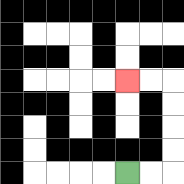{'start': '[5, 7]', 'end': '[5, 3]', 'path_directions': 'R,R,U,U,U,U,L,L', 'path_coordinates': '[[5, 7], [6, 7], [7, 7], [7, 6], [7, 5], [7, 4], [7, 3], [6, 3], [5, 3]]'}